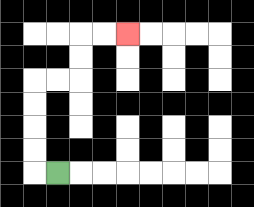{'start': '[2, 7]', 'end': '[5, 1]', 'path_directions': 'L,U,U,U,U,R,R,U,U,R,R', 'path_coordinates': '[[2, 7], [1, 7], [1, 6], [1, 5], [1, 4], [1, 3], [2, 3], [3, 3], [3, 2], [3, 1], [4, 1], [5, 1]]'}